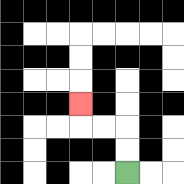{'start': '[5, 7]', 'end': '[3, 4]', 'path_directions': 'U,U,L,L,U', 'path_coordinates': '[[5, 7], [5, 6], [5, 5], [4, 5], [3, 5], [3, 4]]'}